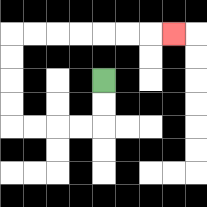{'start': '[4, 3]', 'end': '[7, 1]', 'path_directions': 'D,D,L,L,L,L,U,U,U,U,R,R,R,R,R,R,R', 'path_coordinates': '[[4, 3], [4, 4], [4, 5], [3, 5], [2, 5], [1, 5], [0, 5], [0, 4], [0, 3], [0, 2], [0, 1], [1, 1], [2, 1], [3, 1], [4, 1], [5, 1], [6, 1], [7, 1]]'}